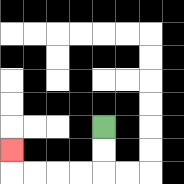{'start': '[4, 5]', 'end': '[0, 6]', 'path_directions': 'D,D,L,L,L,L,U', 'path_coordinates': '[[4, 5], [4, 6], [4, 7], [3, 7], [2, 7], [1, 7], [0, 7], [0, 6]]'}